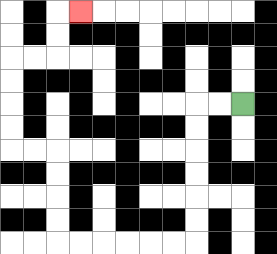{'start': '[10, 4]', 'end': '[3, 0]', 'path_directions': 'L,L,D,D,D,D,D,D,L,L,L,L,L,L,U,U,U,U,L,L,U,U,U,U,R,R,U,U,R', 'path_coordinates': '[[10, 4], [9, 4], [8, 4], [8, 5], [8, 6], [8, 7], [8, 8], [8, 9], [8, 10], [7, 10], [6, 10], [5, 10], [4, 10], [3, 10], [2, 10], [2, 9], [2, 8], [2, 7], [2, 6], [1, 6], [0, 6], [0, 5], [0, 4], [0, 3], [0, 2], [1, 2], [2, 2], [2, 1], [2, 0], [3, 0]]'}